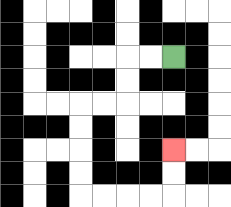{'start': '[7, 2]', 'end': '[7, 6]', 'path_directions': 'L,L,D,D,L,L,D,D,D,D,R,R,R,R,U,U', 'path_coordinates': '[[7, 2], [6, 2], [5, 2], [5, 3], [5, 4], [4, 4], [3, 4], [3, 5], [3, 6], [3, 7], [3, 8], [4, 8], [5, 8], [6, 8], [7, 8], [7, 7], [7, 6]]'}